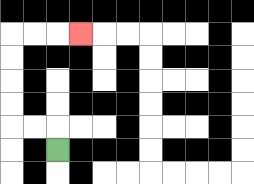{'start': '[2, 6]', 'end': '[3, 1]', 'path_directions': 'U,L,L,U,U,U,U,R,R,R', 'path_coordinates': '[[2, 6], [2, 5], [1, 5], [0, 5], [0, 4], [0, 3], [0, 2], [0, 1], [1, 1], [2, 1], [3, 1]]'}